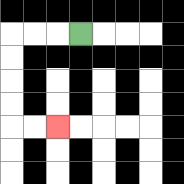{'start': '[3, 1]', 'end': '[2, 5]', 'path_directions': 'L,L,L,D,D,D,D,R,R', 'path_coordinates': '[[3, 1], [2, 1], [1, 1], [0, 1], [0, 2], [0, 3], [0, 4], [0, 5], [1, 5], [2, 5]]'}